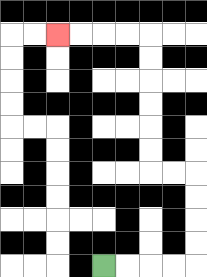{'start': '[4, 11]', 'end': '[2, 1]', 'path_directions': 'R,R,R,R,U,U,U,U,L,L,U,U,U,U,U,U,L,L,L,L', 'path_coordinates': '[[4, 11], [5, 11], [6, 11], [7, 11], [8, 11], [8, 10], [8, 9], [8, 8], [8, 7], [7, 7], [6, 7], [6, 6], [6, 5], [6, 4], [6, 3], [6, 2], [6, 1], [5, 1], [4, 1], [3, 1], [2, 1]]'}